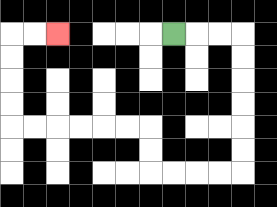{'start': '[7, 1]', 'end': '[2, 1]', 'path_directions': 'R,R,R,D,D,D,D,D,D,L,L,L,L,U,U,L,L,L,L,L,L,U,U,U,U,R,R', 'path_coordinates': '[[7, 1], [8, 1], [9, 1], [10, 1], [10, 2], [10, 3], [10, 4], [10, 5], [10, 6], [10, 7], [9, 7], [8, 7], [7, 7], [6, 7], [6, 6], [6, 5], [5, 5], [4, 5], [3, 5], [2, 5], [1, 5], [0, 5], [0, 4], [0, 3], [0, 2], [0, 1], [1, 1], [2, 1]]'}